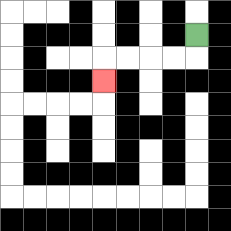{'start': '[8, 1]', 'end': '[4, 3]', 'path_directions': 'D,L,L,L,L,D', 'path_coordinates': '[[8, 1], [8, 2], [7, 2], [6, 2], [5, 2], [4, 2], [4, 3]]'}